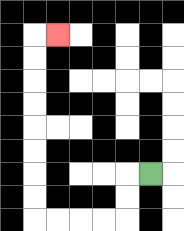{'start': '[6, 7]', 'end': '[2, 1]', 'path_directions': 'L,D,D,L,L,L,L,U,U,U,U,U,U,U,U,R', 'path_coordinates': '[[6, 7], [5, 7], [5, 8], [5, 9], [4, 9], [3, 9], [2, 9], [1, 9], [1, 8], [1, 7], [1, 6], [1, 5], [1, 4], [1, 3], [1, 2], [1, 1], [2, 1]]'}